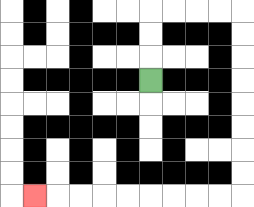{'start': '[6, 3]', 'end': '[1, 8]', 'path_directions': 'U,U,U,R,R,R,R,D,D,D,D,D,D,D,D,L,L,L,L,L,L,L,L,L', 'path_coordinates': '[[6, 3], [6, 2], [6, 1], [6, 0], [7, 0], [8, 0], [9, 0], [10, 0], [10, 1], [10, 2], [10, 3], [10, 4], [10, 5], [10, 6], [10, 7], [10, 8], [9, 8], [8, 8], [7, 8], [6, 8], [5, 8], [4, 8], [3, 8], [2, 8], [1, 8]]'}